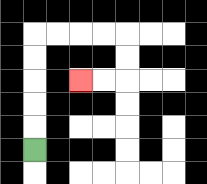{'start': '[1, 6]', 'end': '[3, 3]', 'path_directions': 'U,U,U,U,U,R,R,R,R,D,D,L,L', 'path_coordinates': '[[1, 6], [1, 5], [1, 4], [1, 3], [1, 2], [1, 1], [2, 1], [3, 1], [4, 1], [5, 1], [5, 2], [5, 3], [4, 3], [3, 3]]'}